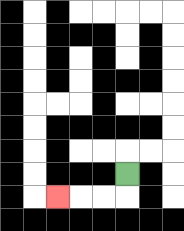{'start': '[5, 7]', 'end': '[2, 8]', 'path_directions': 'D,L,L,L', 'path_coordinates': '[[5, 7], [5, 8], [4, 8], [3, 8], [2, 8]]'}